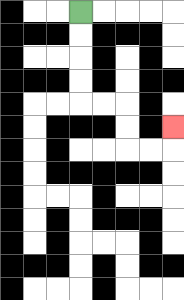{'start': '[3, 0]', 'end': '[7, 5]', 'path_directions': 'D,D,D,D,R,R,D,D,R,R,U', 'path_coordinates': '[[3, 0], [3, 1], [3, 2], [3, 3], [3, 4], [4, 4], [5, 4], [5, 5], [5, 6], [6, 6], [7, 6], [7, 5]]'}